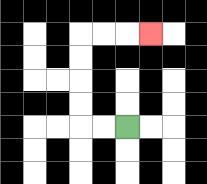{'start': '[5, 5]', 'end': '[6, 1]', 'path_directions': 'L,L,U,U,U,U,R,R,R', 'path_coordinates': '[[5, 5], [4, 5], [3, 5], [3, 4], [3, 3], [3, 2], [3, 1], [4, 1], [5, 1], [6, 1]]'}